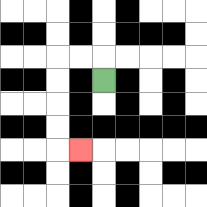{'start': '[4, 3]', 'end': '[3, 6]', 'path_directions': 'U,L,L,D,D,D,D,R', 'path_coordinates': '[[4, 3], [4, 2], [3, 2], [2, 2], [2, 3], [2, 4], [2, 5], [2, 6], [3, 6]]'}